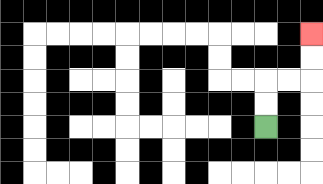{'start': '[11, 5]', 'end': '[13, 1]', 'path_directions': 'U,U,R,R,U,U', 'path_coordinates': '[[11, 5], [11, 4], [11, 3], [12, 3], [13, 3], [13, 2], [13, 1]]'}